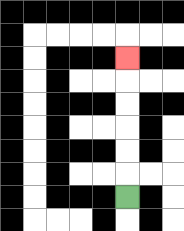{'start': '[5, 8]', 'end': '[5, 2]', 'path_directions': 'U,U,U,U,U,U', 'path_coordinates': '[[5, 8], [5, 7], [5, 6], [5, 5], [5, 4], [5, 3], [5, 2]]'}